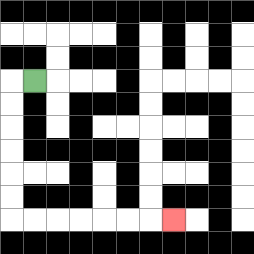{'start': '[1, 3]', 'end': '[7, 9]', 'path_directions': 'L,D,D,D,D,D,D,R,R,R,R,R,R,R', 'path_coordinates': '[[1, 3], [0, 3], [0, 4], [0, 5], [0, 6], [0, 7], [0, 8], [0, 9], [1, 9], [2, 9], [3, 9], [4, 9], [5, 9], [6, 9], [7, 9]]'}